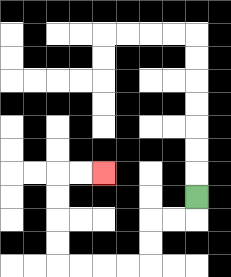{'start': '[8, 8]', 'end': '[4, 7]', 'path_directions': 'D,L,L,D,D,L,L,L,L,U,U,U,U,R,R', 'path_coordinates': '[[8, 8], [8, 9], [7, 9], [6, 9], [6, 10], [6, 11], [5, 11], [4, 11], [3, 11], [2, 11], [2, 10], [2, 9], [2, 8], [2, 7], [3, 7], [4, 7]]'}